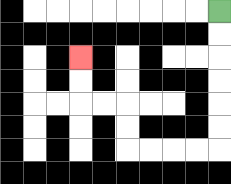{'start': '[9, 0]', 'end': '[3, 2]', 'path_directions': 'D,D,D,D,D,D,L,L,L,L,U,U,L,L,U,U', 'path_coordinates': '[[9, 0], [9, 1], [9, 2], [9, 3], [9, 4], [9, 5], [9, 6], [8, 6], [7, 6], [6, 6], [5, 6], [5, 5], [5, 4], [4, 4], [3, 4], [3, 3], [3, 2]]'}